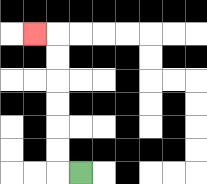{'start': '[3, 7]', 'end': '[1, 1]', 'path_directions': 'L,U,U,U,U,U,U,L', 'path_coordinates': '[[3, 7], [2, 7], [2, 6], [2, 5], [2, 4], [2, 3], [2, 2], [2, 1], [1, 1]]'}